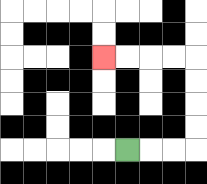{'start': '[5, 6]', 'end': '[4, 2]', 'path_directions': 'R,R,R,U,U,U,U,L,L,L,L', 'path_coordinates': '[[5, 6], [6, 6], [7, 6], [8, 6], [8, 5], [8, 4], [8, 3], [8, 2], [7, 2], [6, 2], [5, 2], [4, 2]]'}